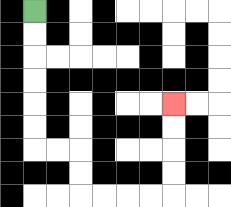{'start': '[1, 0]', 'end': '[7, 4]', 'path_directions': 'D,D,D,D,D,D,R,R,D,D,R,R,R,R,U,U,U,U', 'path_coordinates': '[[1, 0], [1, 1], [1, 2], [1, 3], [1, 4], [1, 5], [1, 6], [2, 6], [3, 6], [3, 7], [3, 8], [4, 8], [5, 8], [6, 8], [7, 8], [7, 7], [7, 6], [7, 5], [7, 4]]'}